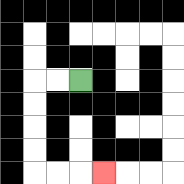{'start': '[3, 3]', 'end': '[4, 7]', 'path_directions': 'L,L,D,D,D,D,R,R,R', 'path_coordinates': '[[3, 3], [2, 3], [1, 3], [1, 4], [1, 5], [1, 6], [1, 7], [2, 7], [3, 7], [4, 7]]'}